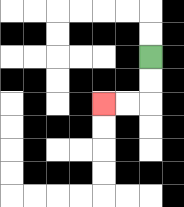{'start': '[6, 2]', 'end': '[4, 4]', 'path_directions': 'D,D,L,L', 'path_coordinates': '[[6, 2], [6, 3], [6, 4], [5, 4], [4, 4]]'}